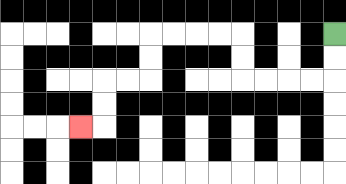{'start': '[14, 1]', 'end': '[3, 5]', 'path_directions': 'D,D,L,L,L,L,U,U,L,L,L,L,D,D,L,L,D,D,L', 'path_coordinates': '[[14, 1], [14, 2], [14, 3], [13, 3], [12, 3], [11, 3], [10, 3], [10, 2], [10, 1], [9, 1], [8, 1], [7, 1], [6, 1], [6, 2], [6, 3], [5, 3], [4, 3], [4, 4], [4, 5], [3, 5]]'}